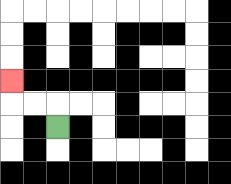{'start': '[2, 5]', 'end': '[0, 3]', 'path_directions': 'U,L,L,U', 'path_coordinates': '[[2, 5], [2, 4], [1, 4], [0, 4], [0, 3]]'}